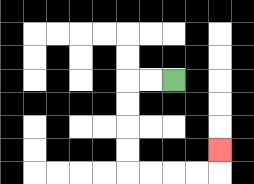{'start': '[7, 3]', 'end': '[9, 6]', 'path_directions': 'L,L,D,D,D,D,R,R,R,R,U', 'path_coordinates': '[[7, 3], [6, 3], [5, 3], [5, 4], [5, 5], [5, 6], [5, 7], [6, 7], [7, 7], [8, 7], [9, 7], [9, 6]]'}